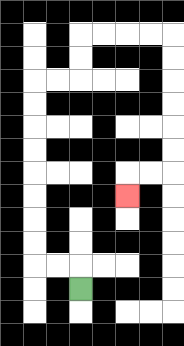{'start': '[3, 12]', 'end': '[5, 8]', 'path_directions': 'U,L,L,U,U,U,U,U,U,U,U,R,R,U,U,R,R,R,R,D,D,D,D,D,D,L,L,D', 'path_coordinates': '[[3, 12], [3, 11], [2, 11], [1, 11], [1, 10], [1, 9], [1, 8], [1, 7], [1, 6], [1, 5], [1, 4], [1, 3], [2, 3], [3, 3], [3, 2], [3, 1], [4, 1], [5, 1], [6, 1], [7, 1], [7, 2], [7, 3], [7, 4], [7, 5], [7, 6], [7, 7], [6, 7], [5, 7], [5, 8]]'}